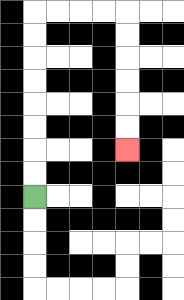{'start': '[1, 8]', 'end': '[5, 6]', 'path_directions': 'U,U,U,U,U,U,U,U,R,R,R,R,D,D,D,D,D,D', 'path_coordinates': '[[1, 8], [1, 7], [1, 6], [1, 5], [1, 4], [1, 3], [1, 2], [1, 1], [1, 0], [2, 0], [3, 0], [4, 0], [5, 0], [5, 1], [5, 2], [5, 3], [5, 4], [5, 5], [5, 6]]'}